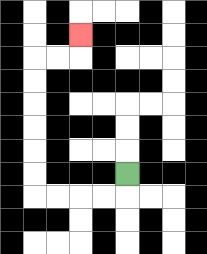{'start': '[5, 7]', 'end': '[3, 1]', 'path_directions': 'D,L,L,L,L,U,U,U,U,U,U,R,R,U', 'path_coordinates': '[[5, 7], [5, 8], [4, 8], [3, 8], [2, 8], [1, 8], [1, 7], [1, 6], [1, 5], [1, 4], [1, 3], [1, 2], [2, 2], [3, 2], [3, 1]]'}